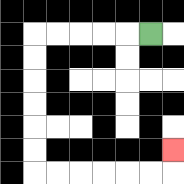{'start': '[6, 1]', 'end': '[7, 6]', 'path_directions': 'L,L,L,L,L,D,D,D,D,D,D,R,R,R,R,R,R,U', 'path_coordinates': '[[6, 1], [5, 1], [4, 1], [3, 1], [2, 1], [1, 1], [1, 2], [1, 3], [1, 4], [1, 5], [1, 6], [1, 7], [2, 7], [3, 7], [4, 7], [5, 7], [6, 7], [7, 7], [7, 6]]'}